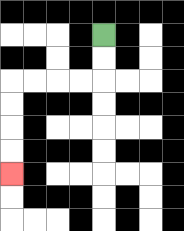{'start': '[4, 1]', 'end': '[0, 7]', 'path_directions': 'D,D,L,L,L,L,D,D,D,D', 'path_coordinates': '[[4, 1], [4, 2], [4, 3], [3, 3], [2, 3], [1, 3], [0, 3], [0, 4], [0, 5], [0, 6], [0, 7]]'}